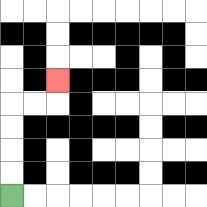{'start': '[0, 8]', 'end': '[2, 3]', 'path_directions': 'U,U,U,U,R,R,U', 'path_coordinates': '[[0, 8], [0, 7], [0, 6], [0, 5], [0, 4], [1, 4], [2, 4], [2, 3]]'}